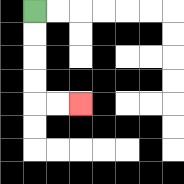{'start': '[1, 0]', 'end': '[3, 4]', 'path_directions': 'D,D,D,D,R,R', 'path_coordinates': '[[1, 0], [1, 1], [1, 2], [1, 3], [1, 4], [2, 4], [3, 4]]'}